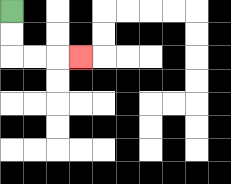{'start': '[0, 0]', 'end': '[3, 2]', 'path_directions': 'D,D,R,R,R', 'path_coordinates': '[[0, 0], [0, 1], [0, 2], [1, 2], [2, 2], [3, 2]]'}